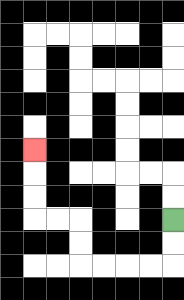{'start': '[7, 9]', 'end': '[1, 6]', 'path_directions': 'D,D,L,L,L,L,U,U,L,L,U,U,U', 'path_coordinates': '[[7, 9], [7, 10], [7, 11], [6, 11], [5, 11], [4, 11], [3, 11], [3, 10], [3, 9], [2, 9], [1, 9], [1, 8], [1, 7], [1, 6]]'}